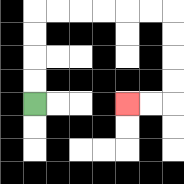{'start': '[1, 4]', 'end': '[5, 4]', 'path_directions': 'U,U,U,U,R,R,R,R,R,R,D,D,D,D,L,L', 'path_coordinates': '[[1, 4], [1, 3], [1, 2], [1, 1], [1, 0], [2, 0], [3, 0], [4, 0], [5, 0], [6, 0], [7, 0], [7, 1], [7, 2], [7, 3], [7, 4], [6, 4], [5, 4]]'}